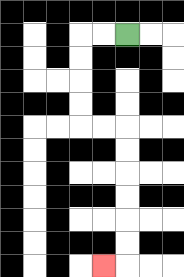{'start': '[5, 1]', 'end': '[4, 11]', 'path_directions': 'L,L,D,D,D,D,R,R,D,D,D,D,D,D,L', 'path_coordinates': '[[5, 1], [4, 1], [3, 1], [3, 2], [3, 3], [3, 4], [3, 5], [4, 5], [5, 5], [5, 6], [5, 7], [5, 8], [5, 9], [5, 10], [5, 11], [4, 11]]'}